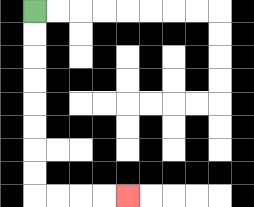{'start': '[1, 0]', 'end': '[5, 8]', 'path_directions': 'D,D,D,D,D,D,D,D,R,R,R,R', 'path_coordinates': '[[1, 0], [1, 1], [1, 2], [1, 3], [1, 4], [1, 5], [1, 6], [1, 7], [1, 8], [2, 8], [3, 8], [4, 8], [5, 8]]'}